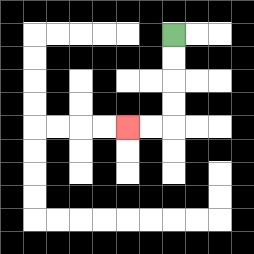{'start': '[7, 1]', 'end': '[5, 5]', 'path_directions': 'D,D,D,D,L,L', 'path_coordinates': '[[7, 1], [7, 2], [7, 3], [7, 4], [7, 5], [6, 5], [5, 5]]'}